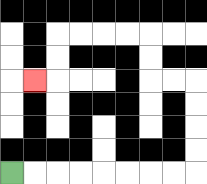{'start': '[0, 7]', 'end': '[1, 3]', 'path_directions': 'R,R,R,R,R,R,R,R,U,U,U,U,L,L,U,U,L,L,L,L,D,D,L', 'path_coordinates': '[[0, 7], [1, 7], [2, 7], [3, 7], [4, 7], [5, 7], [6, 7], [7, 7], [8, 7], [8, 6], [8, 5], [8, 4], [8, 3], [7, 3], [6, 3], [6, 2], [6, 1], [5, 1], [4, 1], [3, 1], [2, 1], [2, 2], [2, 3], [1, 3]]'}